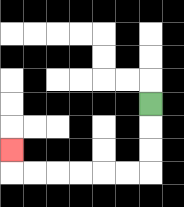{'start': '[6, 4]', 'end': '[0, 6]', 'path_directions': 'D,D,D,L,L,L,L,L,L,U', 'path_coordinates': '[[6, 4], [6, 5], [6, 6], [6, 7], [5, 7], [4, 7], [3, 7], [2, 7], [1, 7], [0, 7], [0, 6]]'}